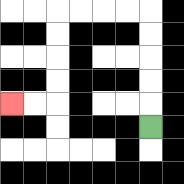{'start': '[6, 5]', 'end': '[0, 4]', 'path_directions': 'U,U,U,U,U,L,L,L,L,D,D,D,D,L,L', 'path_coordinates': '[[6, 5], [6, 4], [6, 3], [6, 2], [6, 1], [6, 0], [5, 0], [4, 0], [3, 0], [2, 0], [2, 1], [2, 2], [2, 3], [2, 4], [1, 4], [0, 4]]'}